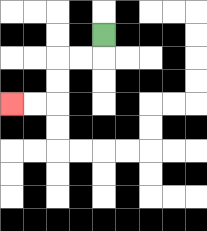{'start': '[4, 1]', 'end': '[0, 4]', 'path_directions': 'D,L,L,D,D,L,L', 'path_coordinates': '[[4, 1], [4, 2], [3, 2], [2, 2], [2, 3], [2, 4], [1, 4], [0, 4]]'}